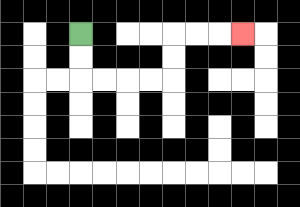{'start': '[3, 1]', 'end': '[10, 1]', 'path_directions': 'D,D,R,R,R,R,U,U,R,R,R', 'path_coordinates': '[[3, 1], [3, 2], [3, 3], [4, 3], [5, 3], [6, 3], [7, 3], [7, 2], [7, 1], [8, 1], [9, 1], [10, 1]]'}